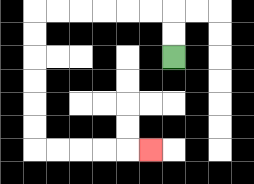{'start': '[7, 2]', 'end': '[6, 6]', 'path_directions': 'U,U,L,L,L,L,L,L,D,D,D,D,D,D,R,R,R,R,R', 'path_coordinates': '[[7, 2], [7, 1], [7, 0], [6, 0], [5, 0], [4, 0], [3, 0], [2, 0], [1, 0], [1, 1], [1, 2], [1, 3], [1, 4], [1, 5], [1, 6], [2, 6], [3, 6], [4, 6], [5, 6], [6, 6]]'}